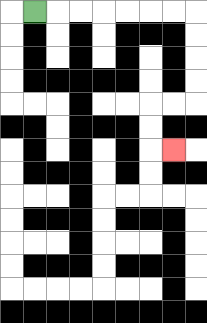{'start': '[1, 0]', 'end': '[7, 6]', 'path_directions': 'R,R,R,R,R,R,R,D,D,D,D,L,L,D,D,R', 'path_coordinates': '[[1, 0], [2, 0], [3, 0], [4, 0], [5, 0], [6, 0], [7, 0], [8, 0], [8, 1], [8, 2], [8, 3], [8, 4], [7, 4], [6, 4], [6, 5], [6, 6], [7, 6]]'}